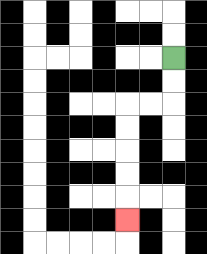{'start': '[7, 2]', 'end': '[5, 9]', 'path_directions': 'D,D,L,L,D,D,D,D,D', 'path_coordinates': '[[7, 2], [7, 3], [7, 4], [6, 4], [5, 4], [5, 5], [5, 6], [5, 7], [5, 8], [5, 9]]'}